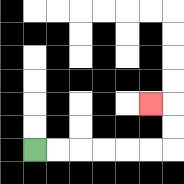{'start': '[1, 6]', 'end': '[6, 4]', 'path_directions': 'R,R,R,R,R,R,U,U,L', 'path_coordinates': '[[1, 6], [2, 6], [3, 6], [4, 6], [5, 6], [6, 6], [7, 6], [7, 5], [7, 4], [6, 4]]'}